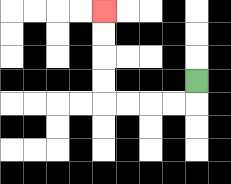{'start': '[8, 3]', 'end': '[4, 0]', 'path_directions': 'D,L,L,L,L,U,U,U,U', 'path_coordinates': '[[8, 3], [8, 4], [7, 4], [6, 4], [5, 4], [4, 4], [4, 3], [4, 2], [4, 1], [4, 0]]'}